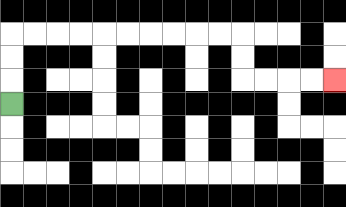{'start': '[0, 4]', 'end': '[14, 3]', 'path_directions': 'U,U,U,R,R,R,R,R,R,R,R,R,R,D,D,R,R,R,R', 'path_coordinates': '[[0, 4], [0, 3], [0, 2], [0, 1], [1, 1], [2, 1], [3, 1], [4, 1], [5, 1], [6, 1], [7, 1], [8, 1], [9, 1], [10, 1], [10, 2], [10, 3], [11, 3], [12, 3], [13, 3], [14, 3]]'}